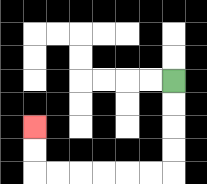{'start': '[7, 3]', 'end': '[1, 5]', 'path_directions': 'D,D,D,D,L,L,L,L,L,L,U,U', 'path_coordinates': '[[7, 3], [7, 4], [7, 5], [7, 6], [7, 7], [6, 7], [5, 7], [4, 7], [3, 7], [2, 7], [1, 7], [1, 6], [1, 5]]'}